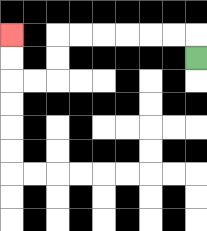{'start': '[8, 2]', 'end': '[0, 1]', 'path_directions': 'U,L,L,L,L,L,L,D,D,L,L,U,U', 'path_coordinates': '[[8, 2], [8, 1], [7, 1], [6, 1], [5, 1], [4, 1], [3, 1], [2, 1], [2, 2], [2, 3], [1, 3], [0, 3], [0, 2], [0, 1]]'}